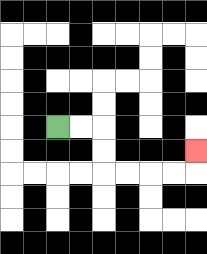{'start': '[2, 5]', 'end': '[8, 6]', 'path_directions': 'R,R,D,D,R,R,R,R,U', 'path_coordinates': '[[2, 5], [3, 5], [4, 5], [4, 6], [4, 7], [5, 7], [6, 7], [7, 7], [8, 7], [8, 6]]'}